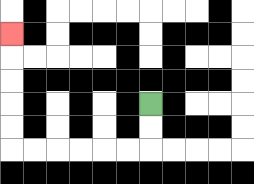{'start': '[6, 4]', 'end': '[0, 1]', 'path_directions': 'D,D,L,L,L,L,L,L,U,U,U,U,U', 'path_coordinates': '[[6, 4], [6, 5], [6, 6], [5, 6], [4, 6], [3, 6], [2, 6], [1, 6], [0, 6], [0, 5], [0, 4], [0, 3], [0, 2], [0, 1]]'}